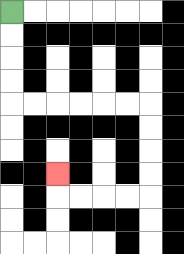{'start': '[0, 0]', 'end': '[2, 7]', 'path_directions': 'D,D,D,D,R,R,R,R,R,R,D,D,D,D,L,L,L,L,U', 'path_coordinates': '[[0, 0], [0, 1], [0, 2], [0, 3], [0, 4], [1, 4], [2, 4], [3, 4], [4, 4], [5, 4], [6, 4], [6, 5], [6, 6], [6, 7], [6, 8], [5, 8], [4, 8], [3, 8], [2, 8], [2, 7]]'}